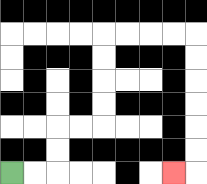{'start': '[0, 7]', 'end': '[7, 7]', 'path_directions': 'R,R,U,U,R,R,U,U,U,U,R,R,R,R,D,D,D,D,D,D,L', 'path_coordinates': '[[0, 7], [1, 7], [2, 7], [2, 6], [2, 5], [3, 5], [4, 5], [4, 4], [4, 3], [4, 2], [4, 1], [5, 1], [6, 1], [7, 1], [8, 1], [8, 2], [8, 3], [8, 4], [8, 5], [8, 6], [8, 7], [7, 7]]'}